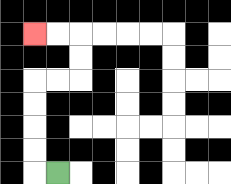{'start': '[2, 7]', 'end': '[1, 1]', 'path_directions': 'L,U,U,U,U,R,R,U,U,L,L', 'path_coordinates': '[[2, 7], [1, 7], [1, 6], [1, 5], [1, 4], [1, 3], [2, 3], [3, 3], [3, 2], [3, 1], [2, 1], [1, 1]]'}